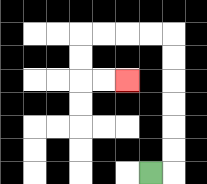{'start': '[6, 7]', 'end': '[5, 3]', 'path_directions': 'R,U,U,U,U,U,U,L,L,L,L,D,D,R,R', 'path_coordinates': '[[6, 7], [7, 7], [7, 6], [7, 5], [7, 4], [7, 3], [7, 2], [7, 1], [6, 1], [5, 1], [4, 1], [3, 1], [3, 2], [3, 3], [4, 3], [5, 3]]'}